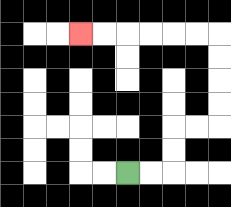{'start': '[5, 7]', 'end': '[3, 1]', 'path_directions': 'R,R,U,U,R,R,U,U,U,U,L,L,L,L,L,L', 'path_coordinates': '[[5, 7], [6, 7], [7, 7], [7, 6], [7, 5], [8, 5], [9, 5], [9, 4], [9, 3], [9, 2], [9, 1], [8, 1], [7, 1], [6, 1], [5, 1], [4, 1], [3, 1]]'}